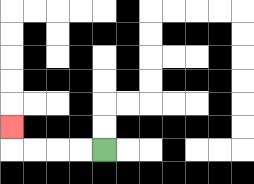{'start': '[4, 6]', 'end': '[0, 5]', 'path_directions': 'L,L,L,L,U', 'path_coordinates': '[[4, 6], [3, 6], [2, 6], [1, 6], [0, 6], [0, 5]]'}